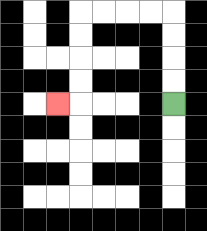{'start': '[7, 4]', 'end': '[2, 4]', 'path_directions': 'U,U,U,U,L,L,L,L,D,D,D,D,L', 'path_coordinates': '[[7, 4], [7, 3], [7, 2], [7, 1], [7, 0], [6, 0], [5, 0], [4, 0], [3, 0], [3, 1], [3, 2], [3, 3], [3, 4], [2, 4]]'}